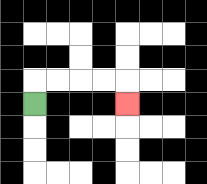{'start': '[1, 4]', 'end': '[5, 4]', 'path_directions': 'U,R,R,R,R,D', 'path_coordinates': '[[1, 4], [1, 3], [2, 3], [3, 3], [4, 3], [5, 3], [5, 4]]'}